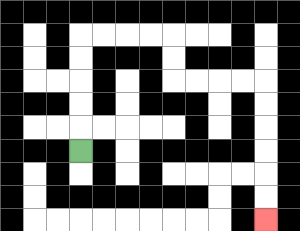{'start': '[3, 6]', 'end': '[11, 9]', 'path_directions': 'U,U,U,U,U,R,R,R,R,D,D,R,R,R,R,D,D,D,D,D,D', 'path_coordinates': '[[3, 6], [3, 5], [3, 4], [3, 3], [3, 2], [3, 1], [4, 1], [5, 1], [6, 1], [7, 1], [7, 2], [7, 3], [8, 3], [9, 3], [10, 3], [11, 3], [11, 4], [11, 5], [11, 6], [11, 7], [11, 8], [11, 9]]'}